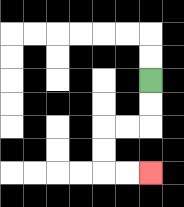{'start': '[6, 3]', 'end': '[6, 7]', 'path_directions': 'D,D,L,L,D,D,R,R', 'path_coordinates': '[[6, 3], [6, 4], [6, 5], [5, 5], [4, 5], [4, 6], [4, 7], [5, 7], [6, 7]]'}